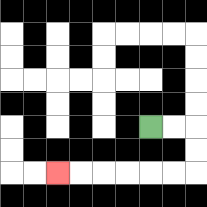{'start': '[6, 5]', 'end': '[2, 7]', 'path_directions': 'R,R,D,D,L,L,L,L,L,L', 'path_coordinates': '[[6, 5], [7, 5], [8, 5], [8, 6], [8, 7], [7, 7], [6, 7], [5, 7], [4, 7], [3, 7], [2, 7]]'}